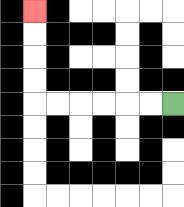{'start': '[7, 4]', 'end': '[1, 0]', 'path_directions': 'L,L,L,L,L,L,U,U,U,U', 'path_coordinates': '[[7, 4], [6, 4], [5, 4], [4, 4], [3, 4], [2, 4], [1, 4], [1, 3], [1, 2], [1, 1], [1, 0]]'}